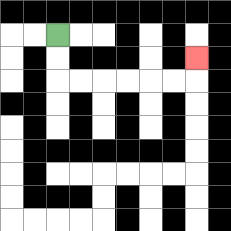{'start': '[2, 1]', 'end': '[8, 2]', 'path_directions': 'D,D,R,R,R,R,R,R,U', 'path_coordinates': '[[2, 1], [2, 2], [2, 3], [3, 3], [4, 3], [5, 3], [6, 3], [7, 3], [8, 3], [8, 2]]'}